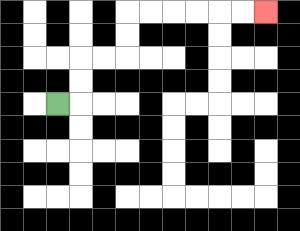{'start': '[2, 4]', 'end': '[11, 0]', 'path_directions': 'R,U,U,R,R,U,U,R,R,R,R,R,R', 'path_coordinates': '[[2, 4], [3, 4], [3, 3], [3, 2], [4, 2], [5, 2], [5, 1], [5, 0], [6, 0], [7, 0], [8, 0], [9, 0], [10, 0], [11, 0]]'}